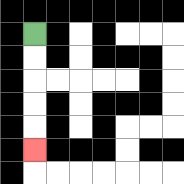{'start': '[1, 1]', 'end': '[1, 6]', 'path_directions': 'D,D,D,D,D', 'path_coordinates': '[[1, 1], [1, 2], [1, 3], [1, 4], [1, 5], [1, 6]]'}